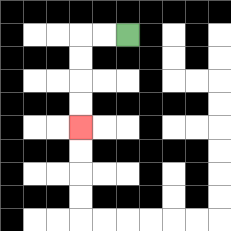{'start': '[5, 1]', 'end': '[3, 5]', 'path_directions': 'L,L,D,D,D,D', 'path_coordinates': '[[5, 1], [4, 1], [3, 1], [3, 2], [3, 3], [3, 4], [3, 5]]'}